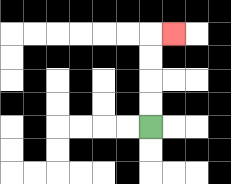{'start': '[6, 5]', 'end': '[7, 1]', 'path_directions': 'U,U,U,U,R', 'path_coordinates': '[[6, 5], [6, 4], [6, 3], [6, 2], [6, 1], [7, 1]]'}